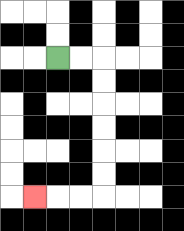{'start': '[2, 2]', 'end': '[1, 8]', 'path_directions': 'R,R,D,D,D,D,D,D,L,L,L', 'path_coordinates': '[[2, 2], [3, 2], [4, 2], [4, 3], [4, 4], [4, 5], [4, 6], [4, 7], [4, 8], [3, 8], [2, 8], [1, 8]]'}